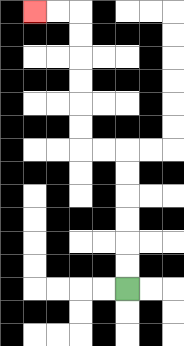{'start': '[5, 12]', 'end': '[1, 0]', 'path_directions': 'U,U,U,U,U,U,L,L,U,U,U,U,U,U,L,L', 'path_coordinates': '[[5, 12], [5, 11], [5, 10], [5, 9], [5, 8], [5, 7], [5, 6], [4, 6], [3, 6], [3, 5], [3, 4], [3, 3], [3, 2], [3, 1], [3, 0], [2, 0], [1, 0]]'}